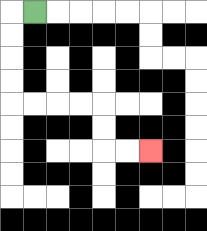{'start': '[1, 0]', 'end': '[6, 6]', 'path_directions': 'L,D,D,D,D,R,R,R,R,D,D,R,R', 'path_coordinates': '[[1, 0], [0, 0], [0, 1], [0, 2], [0, 3], [0, 4], [1, 4], [2, 4], [3, 4], [4, 4], [4, 5], [4, 6], [5, 6], [6, 6]]'}